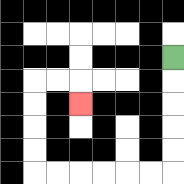{'start': '[7, 2]', 'end': '[3, 4]', 'path_directions': 'D,D,D,D,D,L,L,L,L,L,L,U,U,U,U,R,R,D', 'path_coordinates': '[[7, 2], [7, 3], [7, 4], [7, 5], [7, 6], [7, 7], [6, 7], [5, 7], [4, 7], [3, 7], [2, 7], [1, 7], [1, 6], [1, 5], [1, 4], [1, 3], [2, 3], [3, 3], [3, 4]]'}